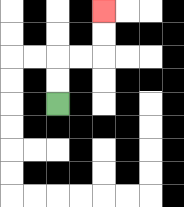{'start': '[2, 4]', 'end': '[4, 0]', 'path_directions': 'U,U,R,R,U,U', 'path_coordinates': '[[2, 4], [2, 3], [2, 2], [3, 2], [4, 2], [4, 1], [4, 0]]'}